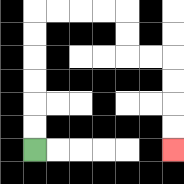{'start': '[1, 6]', 'end': '[7, 6]', 'path_directions': 'U,U,U,U,U,U,R,R,R,R,D,D,R,R,D,D,D,D', 'path_coordinates': '[[1, 6], [1, 5], [1, 4], [1, 3], [1, 2], [1, 1], [1, 0], [2, 0], [3, 0], [4, 0], [5, 0], [5, 1], [5, 2], [6, 2], [7, 2], [7, 3], [7, 4], [7, 5], [7, 6]]'}